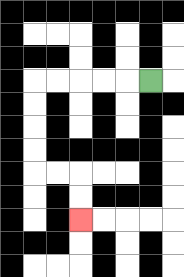{'start': '[6, 3]', 'end': '[3, 9]', 'path_directions': 'L,L,L,L,L,D,D,D,D,R,R,D,D', 'path_coordinates': '[[6, 3], [5, 3], [4, 3], [3, 3], [2, 3], [1, 3], [1, 4], [1, 5], [1, 6], [1, 7], [2, 7], [3, 7], [3, 8], [3, 9]]'}